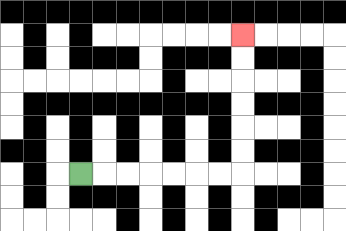{'start': '[3, 7]', 'end': '[10, 1]', 'path_directions': 'R,R,R,R,R,R,R,U,U,U,U,U,U', 'path_coordinates': '[[3, 7], [4, 7], [5, 7], [6, 7], [7, 7], [8, 7], [9, 7], [10, 7], [10, 6], [10, 5], [10, 4], [10, 3], [10, 2], [10, 1]]'}